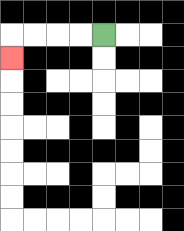{'start': '[4, 1]', 'end': '[0, 2]', 'path_directions': 'L,L,L,L,D', 'path_coordinates': '[[4, 1], [3, 1], [2, 1], [1, 1], [0, 1], [0, 2]]'}